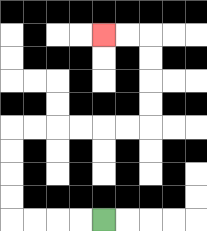{'start': '[4, 9]', 'end': '[4, 1]', 'path_directions': 'L,L,L,L,U,U,U,U,R,R,R,R,R,R,U,U,U,U,L,L', 'path_coordinates': '[[4, 9], [3, 9], [2, 9], [1, 9], [0, 9], [0, 8], [0, 7], [0, 6], [0, 5], [1, 5], [2, 5], [3, 5], [4, 5], [5, 5], [6, 5], [6, 4], [6, 3], [6, 2], [6, 1], [5, 1], [4, 1]]'}